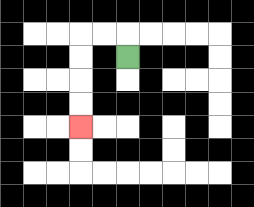{'start': '[5, 2]', 'end': '[3, 5]', 'path_directions': 'U,L,L,D,D,D,D', 'path_coordinates': '[[5, 2], [5, 1], [4, 1], [3, 1], [3, 2], [3, 3], [3, 4], [3, 5]]'}